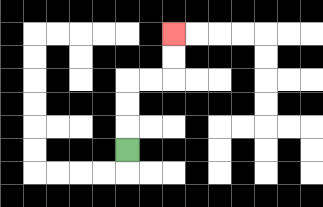{'start': '[5, 6]', 'end': '[7, 1]', 'path_directions': 'U,U,U,R,R,U,U', 'path_coordinates': '[[5, 6], [5, 5], [5, 4], [5, 3], [6, 3], [7, 3], [7, 2], [7, 1]]'}